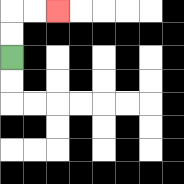{'start': '[0, 2]', 'end': '[2, 0]', 'path_directions': 'U,U,R,R', 'path_coordinates': '[[0, 2], [0, 1], [0, 0], [1, 0], [2, 0]]'}